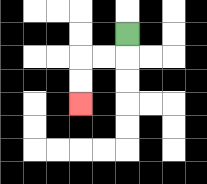{'start': '[5, 1]', 'end': '[3, 4]', 'path_directions': 'D,L,L,D,D', 'path_coordinates': '[[5, 1], [5, 2], [4, 2], [3, 2], [3, 3], [3, 4]]'}